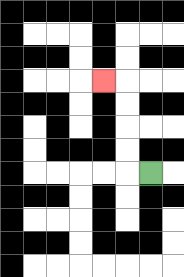{'start': '[6, 7]', 'end': '[4, 3]', 'path_directions': 'L,U,U,U,U,L', 'path_coordinates': '[[6, 7], [5, 7], [5, 6], [5, 5], [5, 4], [5, 3], [4, 3]]'}